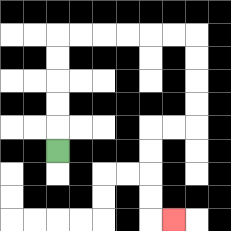{'start': '[2, 6]', 'end': '[7, 9]', 'path_directions': 'U,U,U,U,U,R,R,R,R,R,R,D,D,D,D,L,L,D,D,D,D,R', 'path_coordinates': '[[2, 6], [2, 5], [2, 4], [2, 3], [2, 2], [2, 1], [3, 1], [4, 1], [5, 1], [6, 1], [7, 1], [8, 1], [8, 2], [8, 3], [8, 4], [8, 5], [7, 5], [6, 5], [6, 6], [6, 7], [6, 8], [6, 9], [7, 9]]'}